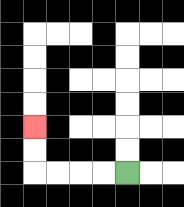{'start': '[5, 7]', 'end': '[1, 5]', 'path_directions': 'L,L,L,L,U,U', 'path_coordinates': '[[5, 7], [4, 7], [3, 7], [2, 7], [1, 7], [1, 6], [1, 5]]'}